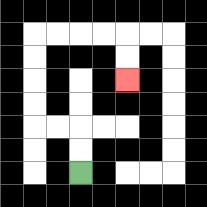{'start': '[3, 7]', 'end': '[5, 3]', 'path_directions': 'U,U,L,L,U,U,U,U,R,R,R,R,D,D', 'path_coordinates': '[[3, 7], [3, 6], [3, 5], [2, 5], [1, 5], [1, 4], [1, 3], [1, 2], [1, 1], [2, 1], [3, 1], [4, 1], [5, 1], [5, 2], [5, 3]]'}